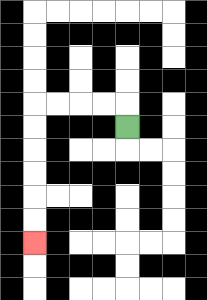{'start': '[5, 5]', 'end': '[1, 10]', 'path_directions': 'U,L,L,L,L,D,D,D,D,D,D', 'path_coordinates': '[[5, 5], [5, 4], [4, 4], [3, 4], [2, 4], [1, 4], [1, 5], [1, 6], [1, 7], [1, 8], [1, 9], [1, 10]]'}